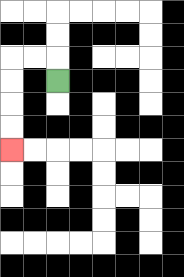{'start': '[2, 3]', 'end': '[0, 6]', 'path_directions': 'U,L,L,D,D,D,D', 'path_coordinates': '[[2, 3], [2, 2], [1, 2], [0, 2], [0, 3], [0, 4], [0, 5], [0, 6]]'}